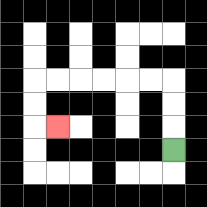{'start': '[7, 6]', 'end': '[2, 5]', 'path_directions': 'U,U,U,L,L,L,L,L,L,D,D,R', 'path_coordinates': '[[7, 6], [7, 5], [7, 4], [7, 3], [6, 3], [5, 3], [4, 3], [3, 3], [2, 3], [1, 3], [1, 4], [1, 5], [2, 5]]'}